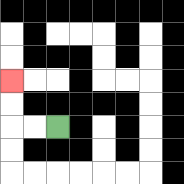{'start': '[2, 5]', 'end': '[0, 3]', 'path_directions': 'L,L,U,U', 'path_coordinates': '[[2, 5], [1, 5], [0, 5], [0, 4], [0, 3]]'}